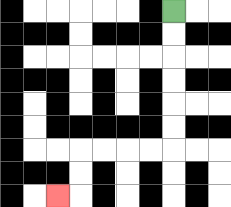{'start': '[7, 0]', 'end': '[2, 8]', 'path_directions': 'D,D,D,D,D,D,L,L,L,L,D,D,L', 'path_coordinates': '[[7, 0], [7, 1], [7, 2], [7, 3], [7, 4], [7, 5], [7, 6], [6, 6], [5, 6], [4, 6], [3, 6], [3, 7], [3, 8], [2, 8]]'}